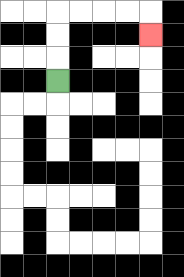{'start': '[2, 3]', 'end': '[6, 1]', 'path_directions': 'U,U,U,R,R,R,R,D', 'path_coordinates': '[[2, 3], [2, 2], [2, 1], [2, 0], [3, 0], [4, 0], [5, 0], [6, 0], [6, 1]]'}